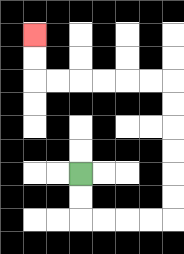{'start': '[3, 7]', 'end': '[1, 1]', 'path_directions': 'D,D,R,R,R,R,U,U,U,U,U,U,L,L,L,L,L,L,U,U', 'path_coordinates': '[[3, 7], [3, 8], [3, 9], [4, 9], [5, 9], [6, 9], [7, 9], [7, 8], [7, 7], [7, 6], [7, 5], [7, 4], [7, 3], [6, 3], [5, 3], [4, 3], [3, 3], [2, 3], [1, 3], [1, 2], [1, 1]]'}